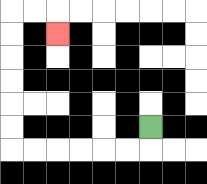{'start': '[6, 5]', 'end': '[2, 1]', 'path_directions': 'D,L,L,L,L,L,L,U,U,U,U,U,U,R,R,D', 'path_coordinates': '[[6, 5], [6, 6], [5, 6], [4, 6], [3, 6], [2, 6], [1, 6], [0, 6], [0, 5], [0, 4], [0, 3], [0, 2], [0, 1], [0, 0], [1, 0], [2, 0], [2, 1]]'}